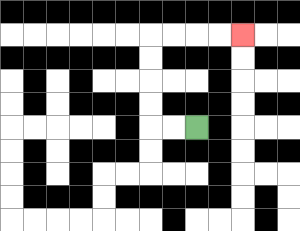{'start': '[8, 5]', 'end': '[10, 1]', 'path_directions': 'L,L,U,U,U,U,R,R,R,R', 'path_coordinates': '[[8, 5], [7, 5], [6, 5], [6, 4], [6, 3], [6, 2], [6, 1], [7, 1], [8, 1], [9, 1], [10, 1]]'}